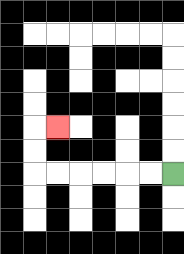{'start': '[7, 7]', 'end': '[2, 5]', 'path_directions': 'L,L,L,L,L,L,U,U,R', 'path_coordinates': '[[7, 7], [6, 7], [5, 7], [4, 7], [3, 7], [2, 7], [1, 7], [1, 6], [1, 5], [2, 5]]'}